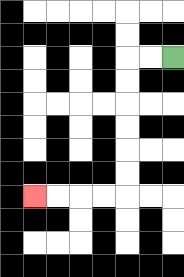{'start': '[7, 2]', 'end': '[1, 8]', 'path_directions': 'L,L,D,D,D,D,D,D,L,L,L,L', 'path_coordinates': '[[7, 2], [6, 2], [5, 2], [5, 3], [5, 4], [5, 5], [5, 6], [5, 7], [5, 8], [4, 8], [3, 8], [2, 8], [1, 8]]'}